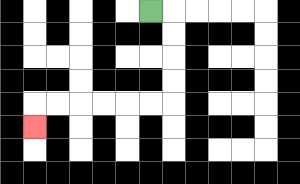{'start': '[6, 0]', 'end': '[1, 5]', 'path_directions': 'R,D,D,D,D,L,L,L,L,L,L,D', 'path_coordinates': '[[6, 0], [7, 0], [7, 1], [7, 2], [7, 3], [7, 4], [6, 4], [5, 4], [4, 4], [3, 4], [2, 4], [1, 4], [1, 5]]'}